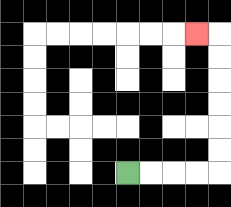{'start': '[5, 7]', 'end': '[8, 1]', 'path_directions': 'R,R,R,R,U,U,U,U,U,U,L', 'path_coordinates': '[[5, 7], [6, 7], [7, 7], [8, 7], [9, 7], [9, 6], [9, 5], [9, 4], [9, 3], [9, 2], [9, 1], [8, 1]]'}